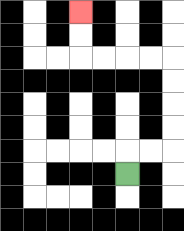{'start': '[5, 7]', 'end': '[3, 0]', 'path_directions': 'U,R,R,U,U,U,U,L,L,L,L,U,U', 'path_coordinates': '[[5, 7], [5, 6], [6, 6], [7, 6], [7, 5], [7, 4], [7, 3], [7, 2], [6, 2], [5, 2], [4, 2], [3, 2], [3, 1], [3, 0]]'}